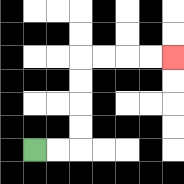{'start': '[1, 6]', 'end': '[7, 2]', 'path_directions': 'R,R,U,U,U,U,R,R,R,R', 'path_coordinates': '[[1, 6], [2, 6], [3, 6], [3, 5], [3, 4], [3, 3], [3, 2], [4, 2], [5, 2], [6, 2], [7, 2]]'}